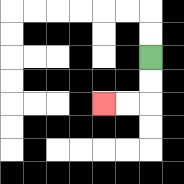{'start': '[6, 2]', 'end': '[4, 4]', 'path_directions': 'D,D,L,L', 'path_coordinates': '[[6, 2], [6, 3], [6, 4], [5, 4], [4, 4]]'}